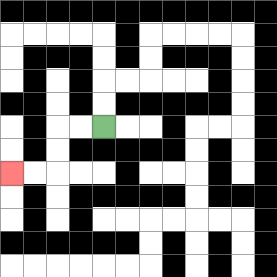{'start': '[4, 5]', 'end': '[0, 7]', 'path_directions': 'L,L,D,D,L,L', 'path_coordinates': '[[4, 5], [3, 5], [2, 5], [2, 6], [2, 7], [1, 7], [0, 7]]'}